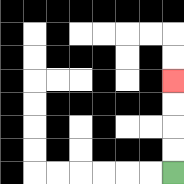{'start': '[7, 7]', 'end': '[7, 3]', 'path_directions': 'U,U,U,U', 'path_coordinates': '[[7, 7], [7, 6], [7, 5], [7, 4], [7, 3]]'}